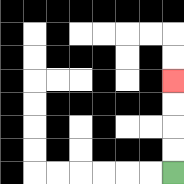{'start': '[7, 7]', 'end': '[7, 3]', 'path_directions': 'U,U,U,U', 'path_coordinates': '[[7, 7], [7, 6], [7, 5], [7, 4], [7, 3]]'}